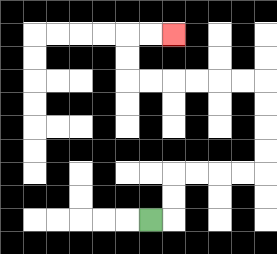{'start': '[6, 9]', 'end': '[7, 1]', 'path_directions': 'R,U,U,R,R,R,R,U,U,U,U,L,L,L,L,L,L,U,U,R,R', 'path_coordinates': '[[6, 9], [7, 9], [7, 8], [7, 7], [8, 7], [9, 7], [10, 7], [11, 7], [11, 6], [11, 5], [11, 4], [11, 3], [10, 3], [9, 3], [8, 3], [7, 3], [6, 3], [5, 3], [5, 2], [5, 1], [6, 1], [7, 1]]'}